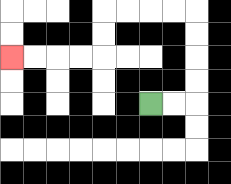{'start': '[6, 4]', 'end': '[0, 2]', 'path_directions': 'R,R,U,U,U,U,L,L,L,L,D,D,L,L,L,L', 'path_coordinates': '[[6, 4], [7, 4], [8, 4], [8, 3], [8, 2], [8, 1], [8, 0], [7, 0], [6, 0], [5, 0], [4, 0], [4, 1], [4, 2], [3, 2], [2, 2], [1, 2], [0, 2]]'}